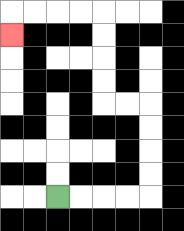{'start': '[2, 8]', 'end': '[0, 1]', 'path_directions': 'R,R,R,R,U,U,U,U,L,L,U,U,U,U,L,L,L,L,D', 'path_coordinates': '[[2, 8], [3, 8], [4, 8], [5, 8], [6, 8], [6, 7], [6, 6], [6, 5], [6, 4], [5, 4], [4, 4], [4, 3], [4, 2], [4, 1], [4, 0], [3, 0], [2, 0], [1, 0], [0, 0], [0, 1]]'}